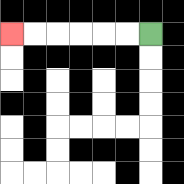{'start': '[6, 1]', 'end': '[0, 1]', 'path_directions': 'L,L,L,L,L,L', 'path_coordinates': '[[6, 1], [5, 1], [4, 1], [3, 1], [2, 1], [1, 1], [0, 1]]'}